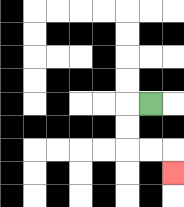{'start': '[6, 4]', 'end': '[7, 7]', 'path_directions': 'L,D,D,R,R,D', 'path_coordinates': '[[6, 4], [5, 4], [5, 5], [5, 6], [6, 6], [7, 6], [7, 7]]'}